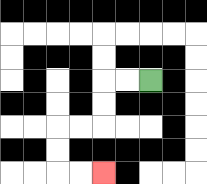{'start': '[6, 3]', 'end': '[4, 7]', 'path_directions': 'L,L,D,D,L,L,D,D,R,R', 'path_coordinates': '[[6, 3], [5, 3], [4, 3], [4, 4], [4, 5], [3, 5], [2, 5], [2, 6], [2, 7], [3, 7], [4, 7]]'}